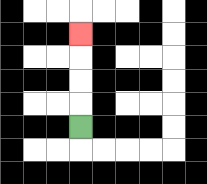{'start': '[3, 5]', 'end': '[3, 1]', 'path_directions': 'U,U,U,U', 'path_coordinates': '[[3, 5], [3, 4], [3, 3], [3, 2], [3, 1]]'}